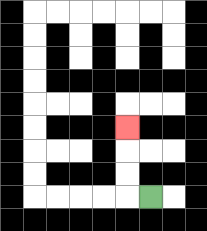{'start': '[6, 8]', 'end': '[5, 5]', 'path_directions': 'L,U,U,U', 'path_coordinates': '[[6, 8], [5, 8], [5, 7], [5, 6], [5, 5]]'}